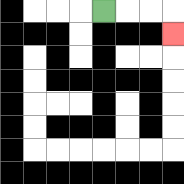{'start': '[4, 0]', 'end': '[7, 1]', 'path_directions': 'R,R,R,D', 'path_coordinates': '[[4, 0], [5, 0], [6, 0], [7, 0], [7, 1]]'}